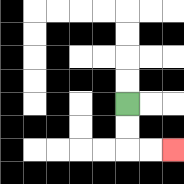{'start': '[5, 4]', 'end': '[7, 6]', 'path_directions': 'D,D,R,R', 'path_coordinates': '[[5, 4], [5, 5], [5, 6], [6, 6], [7, 6]]'}